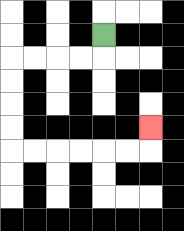{'start': '[4, 1]', 'end': '[6, 5]', 'path_directions': 'D,L,L,L,L,D,D,D,D,R,R,R,R,R,R,U', 'path_coordinates': '[[4, 1], [4, 2], [3, 2], [2, 2], [1, 2], [0, 2], [0, 3], [0, 4], [0, 5], [0, 6], [1, 6], [2, 6], [3, 6], [4, 6], [5, 6], [6, 6], [6, 5]]'}